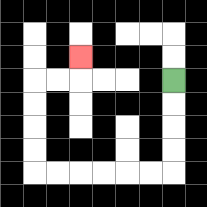{'start': '[7, 3]', 'end': '[3, 2]', 'path_directions': 'D,D,D,D,L,L,L,L,L,L,U,U,U,U,R,R,U', 'path_coordinates': '[[7, 3], [7, 4], [7, 5], [7, 6], [7, 7], [6, 7], [5, 7], [4, 7], [3, 7], [2, 7], [1, 7], [1, 6], [1, 5], [1, 4], [1, 3], [2, 3], [3, 3], [3, 2]]'}